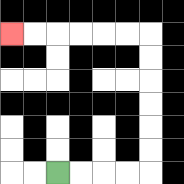{'start': '[2, 7]', 'end': '[0, 1]', 'path_directions': 'R,R,R,R,U,U,U,U,U,U,L,L,L,L,L,L', 'path_coordinates': '[[2, 7], [3, 7], [4, 7], [5, 7], [6, 7], [6, 6], [6, 5], [6, 4], [6, 3], [6, 2], [6, 1], [5, 1], [4, 1], [3, 1], [2, 1], [1, 1], [0, 1]]'}